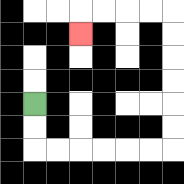{'start': '[1, 4]', 'end': '[3, 1]', 'path_directions': 'D,D,R,R,R,R,R,R,U,U,U,U,U,U,L,L,L,L,D', 'path_coordinates': '[[1, 4], [1, 5], [1, 6], [2, 6], [3, 6], [4, 6], [5, 6], [6, 6], [7, 6], [7, 5], [7, 4], [7, 3], [7, 2], [7, 1], [7, 0], [6, 0], [5, 0], [4, 0], [3, 0], [3, 1]]'}